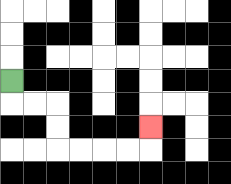{'start': '[0, 3]', 'end': '[6, 5]', 'path_directions': 'D,R,R,D,D,R,R,R,R,U', 'path_coordinates': '[[0, 3], [0, 4], [1, 4], [2, 4], [2, 5], [2, 6], [3, 6], [4, 6], [5, 6], [6, 6], [6, 5]]'}